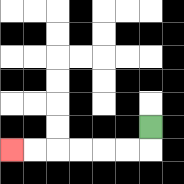{'start': '[6, 5]', 'end': '[0, 6]', 'path_directions': 'D,L,L,L,L,L,L', 'path_coordinates': '[[6, 5], [6, 6], [5, 6], [4, 6], [3, 6], [2, 6], [1, 6], [0, 6]]'}